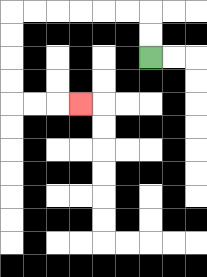{'start': '[6, 2]', 'end': '[3, 4]', 'path_directions': 'U,U,L,L,L,L,L,L,D,D,D,D,R,R,R', 'path_coordinates': '[[6, 2], [6, 1], [6, 0], [5, 0], [4, 0], [3, 0], [2, 0], [1, 0], [0, 0], [0, 1], [0, 2], [0, 3], [0, 4], [1, 4], [2, 4], [3, 4]]'}